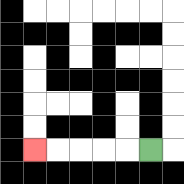{'start': '[6, 6]', 'end': '[1, 6]', 'path_directions': 'L,L,L,L,L', 'path_coordinates': '[[6, 6], [5, 6], [4, 6], [3, 6], [2, 6], [1, 6]]'}